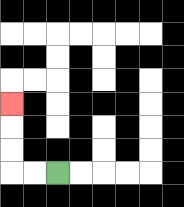{'start': '[2, 7]', 'end': '[0, 4]', 'path_directions': 'L,L,U,U,U', 'path_coordinates': '[[2, 7], [1, 7], [0, 7], [0, 6], [0, 5], [0, 4]]'}